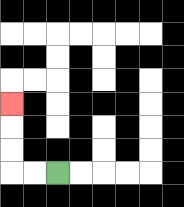{'start': '[2, 7]', 'end': '[0, 4]', 'path_directions': 'L,L,U,U,U', 'path_coordinates': '[[2, 7], [1, 7], [0, 7], [0, 6], [0, 5], [0, 4]]'}